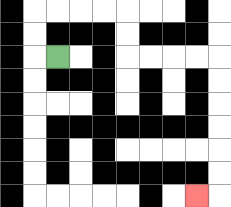{'start': '[2, 2]', 'end': '[8, 8]', 'path_directions': 'L,U,U,R,R,R,R,D,D,R,R,R,R,D,D,D,D,D,D,L', 'path_coordinates': '[[2, 2], [1, 2], [1, 1], [1, 0], [2, 0], [3, 0], [4, 0], [5, 0], [5, 1], [5, 2], [6, 2], [7, 2], [8, 2], [9, 2], [9, 3], [9, 4], [9, 5], [9, 6], [9, 7], [9, 8], [8, 8]]'}